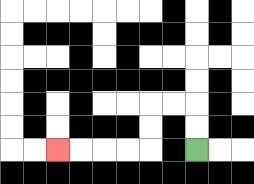{'start': '[8, 6]', 'end': '[2, 6]', 'path_directions': 'U,U,L,L,D,D,L,L,L,L', 'path_coordinates': '[[8, 6], [8, 5], [8, 4], [7, 4], [6, 4], [6, 5], [6, 6], [5, 6], [4, 6], [3, 6], [2, 6]]'}